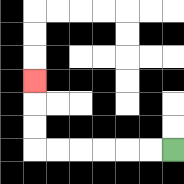{'start': '[7, 6]', 'end': '[1, 3]', 'path_directions': 'L,L,L,L,L,L,U,U,U', 'path_coordinates': '[[7, 6], [6, 6], [5, 6], [4, 6], [3, 6], [2, 6], [1, 6], [1, 5], [1, 4], [1, 3]]'}